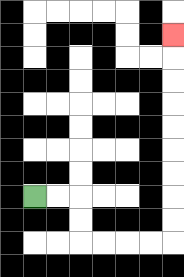{'start': '[1, 8]', 'end': '[7, 1]', 'path_directions': 'R,R,D,D,R,R,R,R,U,U,U,U,U,U,U,U,U', 'path_coordinates': '[[1, 8], [2, 8], [3, 8], [3, 9], [3, 10], [4, 10], [5, 10], [6, 10], [7, 10], [7, 9], [7, 8], [7, 7], [7, 6], [7, 5], [7, 4], [7, 3], [7, 2], [7, 1]]'}